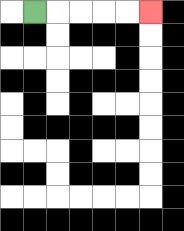{'start': '[1, 0]', 'end': '[6, 0]', 'path_directions': 'R,R,R,R,R', 'path_coordinates': '[[1, 0], [2, 0], [3, 0], [4, 0], [5, 0], [6, 0]]'}